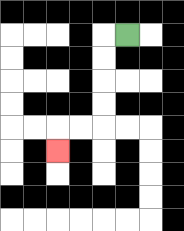{'start': '[5, 1]', 'end': '[2, 6]', 'path_directions': 'L,D,D,D,D,L,L,D', 'path_coordinates': '[[5, 1], [4, 1], [4, 2], [4, 3], [4, 4], [4, 5], [3, 5], [2, 5], [2, 6]]'}